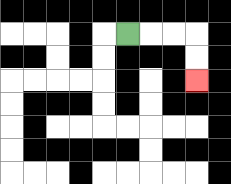{'start': '[5, 1]', 'end': '[8, 3]', 'path_directions': 'R,R,R,D,D', 'path_coordinates': '[[5, 1], [6, 1], [7, 1], [8, 1], [8, 2], [8, 3]]'}